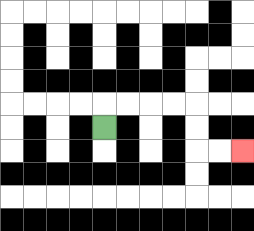{'start': '[4, 5]', 'end': '[10, 6]', 'path_directions': 'U,R,R,R,R,D,D,R,R', 'path_coordinates': '[[4, 5], [4, 4], [5, 4], [6, 4], [7, 4], [8, 4], [8, 5], [8, 6], [9, 6], [10, 6]]'}